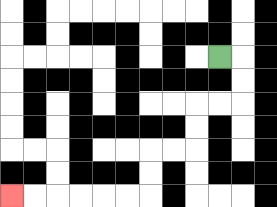{'start': '[9, 2]', 'end': '[0, 8]', 'path_directions': 'R,D,D,L,L,D,D,L,L,D,D,L,L,L,L,L,L', 'path_coordinates': '[[9, 2], [10, 2], [10, 3], [10, 4], [9, 4], [8, 4], [8, 5], [8, 6], [7, 6], [6, 6], [6, 7], [6, 8], [5, 8], [4, 8], [3, 8], [2, 8], [1, 8], [0, 8]]'}